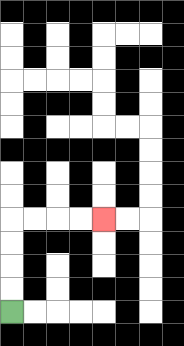{'start': '[0, 13]', 'end': '[4, 9]', 'path_directions': 'U,U,U,U,R,R,R,R', 'path_coordinates': '[[0, 13], [0, 12], [0, 11], [0, 10], [0, 9], [1, 9], [2, 9], [3, 9], [4, 9]]'}